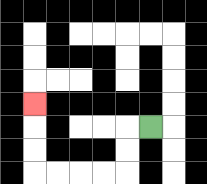{'start': '[6, 5]', 'end': '[1, 4]', 'path_directions': 'L,D,D,L,L,L,L,U,U,U', 'path_coordinates': '[[6, 5], [5, 5], [5, 6], [5, 7], [4, 7], [3, 7], [2, 7], [1, 7], [1, 6], [1, 5], [1, 4]]'}